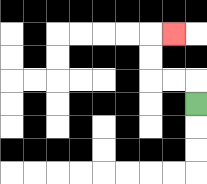{'start': '[8, 4]', 'end': '[7, 1]', 'path_directions': 'U,L,L,U,U,R', 'path_coordinates': '[[8, 4], [8, 3], [7, 3], [6, 3], [6, 2], [6, 1], [7, 1]]'}